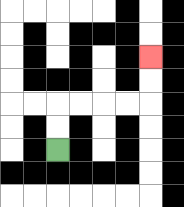{'start': '[2, 6]', 'end': '[6, 2]', 'path_directions': 'U,U,R,R,R,R,U,U', 'path_coordinates': '[[2, 6], [2, 5], [2, 4], [3, 4], [4, 4], [5, 4], [6, 4], [6, 3], [6, 2]]'}